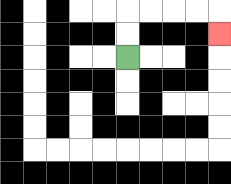{'start': '[5, 2]', 'end': '[9, 1]', 'path_directions': 'U,U,R,R,R,R,D', 'path_coordinates': '[[5, 2], [5, 1], [5, 0], [6, 0], [7, 0], [8, 0], [9, 0], [9, 1]]'}